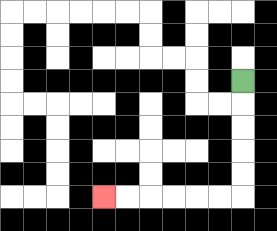{'start': '[10, 3]', 'end': '[4, 8]', 'path_directions': 'D,D,D,D,D,L,L,L,L,L,L', 'path_coordinates': '[[10, 3], [10, 4], [10, 5], [10, 6], [10, 7], [10, 8], [9, 8], [8, 8], [7, 8], [6, 8], [5, 8], [4, 8]]'}